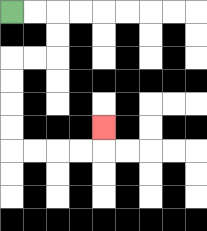{'start': '[0, 0]', 'end': '[4, 5]', 'path_directions': 'R,R,D,D,L,L,D,D,D,D,R,R,R,R,U', 'path_coordinates': '[[0, 0], [1, 0], [2, 0], [2, 1], [2, 2], [1, 2], [0, 2], [0, 3], [0, 4], [0, 5], [0, 6], [1, 6], [2, 6], [3, 6], [4, 6], [4, 5]]'}